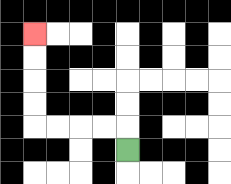{'start': '[5, 6]', 'end': '[1, 1]', 'path_directions': 'U,L,L,L,L,U,U,U,U', 'path_coordinates': '[[5, 6], [5, 5], [4, 5], [3, 5], [2, 5], [1, 5], [1, 4], [1, 3], [1, 2], [1, 1]]'}